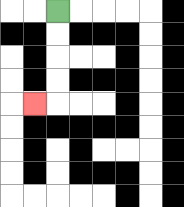{'start': '[2, 0]', 'end': '[1, 4]', 'path_directions': 'D,D,D,D,L', 'path_coordinates': '[[2, 0], [2, 1], [2, 2], [2, 3], [2, 4], [1, 4]]'}